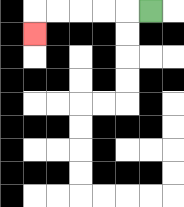{'start': '[6, 0]', 'end': '[1, 1]', 'path_directions': 'L,L,L,L,L,D', 'path_coordinates': '[[6, 0], [5, 0], [4, 0], [3, 0], [2, 0], [1, 0], [1, 1]]'}